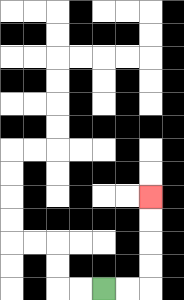{'start': '[4, 12]', 'end': '[6, 8]', 'path_directions': 'R,R,U,U,U,U', 'path_coordinates': '[[4, 12], [5, 12], [6, 12], [6, 11], [6, 10], [6, 9], [6, 8]]'}